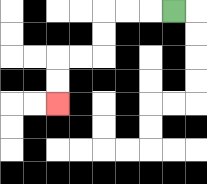{'start': '[7, 0]', 'end': '[2, 4]', 'path_directions': 'L,L,L,D,D,L,L,D,D', 'path_coordinates': '[[7, 0], [6, 0], [5, 0], [4, 0], [4, 1], [4, 2], [3, 2], [2, 2], [2, 3], [2, 4]]'}